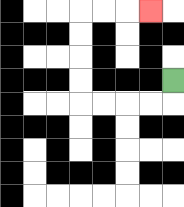{'start': '[7, 3]', 'end': '[6, 0]', 'path_directions': 'D,L,L,L,L,U,U,U,U,R,R,R', 'path_coordinates': '[[7, 3], [7, 4], [6, 4], [5, 4], [4, 4], [3, 4], [3, 3], [3, 2], [3, 1], [3, 0], [4, 0], [5, 0], [6, 0]]'}